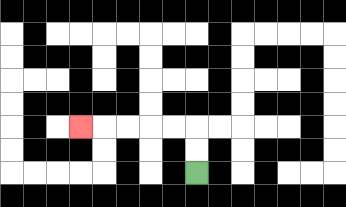{'start': '[8, 7]', 'end': '[3, 5]', 'path_directions': 'U,U,L,L,L,L,L', 'path_coordinates': '[[8, 7], [8, 6], [8, 5], [7, 5], [6, 5], [5, 5], [4, 5], [3, 5]]'}